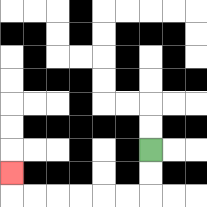{'start': '[6, 6]', 'end': '[0, 7]', 'path_directions': 'D,D,L,L,L,L,L,L,U', 'path_coordinates': '[[6, 6], [6, 7], [6, 8], [5, 8], [4, 8], [3, 8], [2, 8], [1, 8], [0, 8], [0, 7]]'}